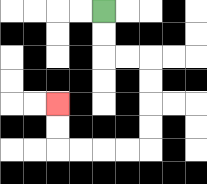{'start': '[4, 0]', 'end': '[2, 4]', 'path_directions': 'D,D,R,R,D,D,D,D,L,L,L,L,U,U', 'path_coordinates': '[[4, 0], [4, 1], [4, 2], [5, 2], [6, 2], [6, 3], [6, 4], [6, 5], [6, 6], [5, 6], [4, 6], [3, 6], [2, 6], [2, 5], [2, 4]]'}